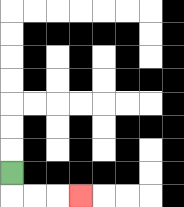{'start': '[0, 7]', 'end': '[3, 8]', 'path_directions': 'D,R,R,R', 'path_coordinates': '[[0, 7], [0, 8], [1, 8], [2, 8], [3, 8]]'}